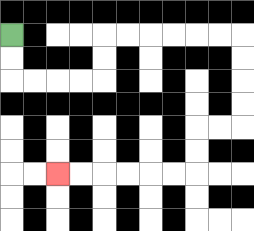{'start': '[0, 1]', 'end': '[2, 7]', 'path_directions': 'D,D,R,R,R,R,U,U,R,R,R,R,R,R,D,D,D,D,L,L,D,D,L,L,L,L,L,L', 'path_coordinates': '[[0, 1], [0, 2], [0, 3], [1, 3], [2, 3], [3, 3], [4, 3], [4, 2], [4, 1], [5, 1], [6, 1], [7, 1], [8, 1], [9, 1], [10, 1], [10, 2], [10, 3], [10, 4], [10, 5], [9, 5], [8, 5], [8, 6], [8, 7], [7, 7], [6, 7], [5, 7], [4, 7], [3, 7], [2, 7]]'}